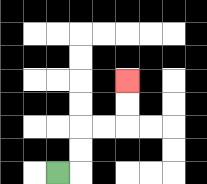{'start': '[2, 7]', 'end': '[5, 3]', 'path_directions': 'R,U,U,R,R,U,U', 'path_coordinates': '[[2, 7], [3, 7], [3, 6], [3, 5], [4, 5], [5, 5], [5, 4], [5, 3]]'}